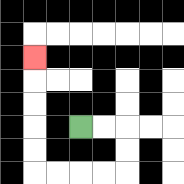{'start': '[3, 5]', 'end': '[1, 2]', 'path_directions': 'R,R,D,D,L,L,L,L,U,U,U,U,U', 'path_coordinates': '[[3, 5], [4, 5], [5, 5], [5, 6], [5, 7], [4, 7], [3, 7], [2, 7], [1, 7], [1, 6], [1, 5], [1, 4], [1, 3], [1, 2]]'}